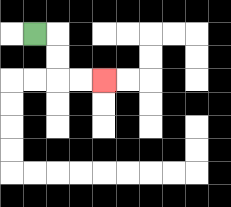{'start': '[1, 1]', 'end': '[4, 3]', 'path_directions': 'R,D,D,R,R', 'path_coordinates': '[[1, 1], [2, 1], [2, 2], [2, 3], [3, 3], [4, 3]]'}